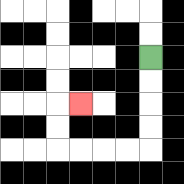{'start': '[6, 2]', 'end': '[3, 4]', 'path_directions': 'D,D,D,D,L,L,L,L,U,U,R', 'path_coordinates': '[[6, 2], [6, 3], [6, 4], [6, 5], [6, 6], [5, 6], [4, 6], [3, 6], [2, 6], [2, 5], [2, 4], [3, 4]]'}